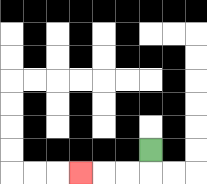{'start': '[6, 6]', 'end': '[3, 7]', 'path_directions': 'D,L,L,L', 'path_coordinates': '[[6, 6], [6, 7], [5, 7], [4, 7], [3, 7]]'}